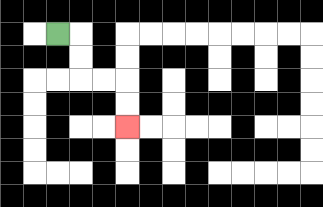{'start': '[2, 1]', 'end': '[5, 5]', 'path_directions': 'R,D,D,R,R,D,D', 'path_coordinates': '[[2, 1], [3, 1], [3, 2], [3, 3], [4, 3], [5, 3], [5, 4], [5, 5]]'}